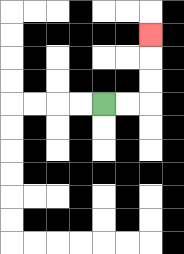{'start': '[4, 4]', 'end': '[6, 1]', 'path_directions': 'R,R,U,U,U', 'path_coordinates': '[[4, 4], [5, 4], [6, 4], [6, 3], [6, 2], [6, 1]]'}